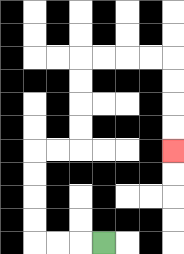{'start': '[4, 10]', 'end': '[7, 6]', 'path_directions': 'L,L,L,U,U,U,U,R,R,U,U,U,U,R,R,R,R,D,D,D,D', 'path_coordinates': '[[4, 10], [3, 10], [2, 10], [1, 10], [1, 9], [1, 8], [1, 7], [1, 6], [2, 6], [3, 6], [3, 5], [3, 4], [3, 3], [3, 2], [4, 2], [5, 2], [6, 2], [7, 2], [7, 3], [7, 4], [7, 5], [7, 6]]'}